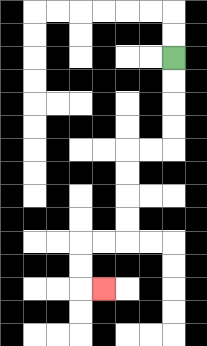{'start': '[7, 2]', 'end': '[4, 12]', 'path_directions': 'D,D,D,D,L,L,D,D,D,D,L,L,D,D,R', 'path_coordinates': '[[7, 2], [7, 3], [7, 4], [7, 5], [7, 6], [6, 6], [5, 6], [5, 7], [5, 8], [5, 9], [5, 10], [4, 10], [3, 10], [3, 11], [3, 12], [4, 12]]'}